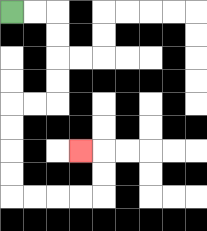{'start': '[0, 0]', 'end': '[3, 6]', 'path_directions': 'R,R,D,D,D,D,L,L,D,D,D,D,R,R,R,R,U,U,L', 'path_coordinates': '[[0, 0], [1, 0], [2, 0], [2, 1], [2, 2], [2, 3], [2, 4], [1, 4], [0, 4], [0, 5], [0, 6], [0, 7], [0, 8], [1, 8], [2, 8], [3, 8], [4, 8], [4, 7], [4, 6], [3, 6]]'}